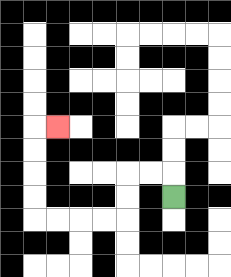{'start': '[7, 8]', 'end': '[2, 5]', 'path_directions': 'U,L,L,D,D,L,L,L,L,U,U,U,U,R', 'path_coordinates': '[[7, 8], [7, 7], [6, 7], [5, 7], [5, 8], [5, 9], [4, 9], [3, 9], [2, 9], [1, 9], [1, 8], [1, 7], [1, 6], [1, 5], [2, 5]]'}